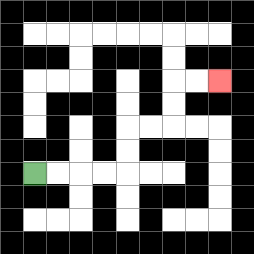{'start': '[1, 7]', 'end': '[9, 3]', 'path_directions': 'R,R,R,R,U,U,R,R,U,U,R,R', 'path_coordinates': '[[1, 7], [2, 7], [3, 7], [4, 7], [5, 7], [5, 6], [5, 5], [6, 5], [7, 5], [7, 4], [7, 3], [8, 3], [9, 3]]'}